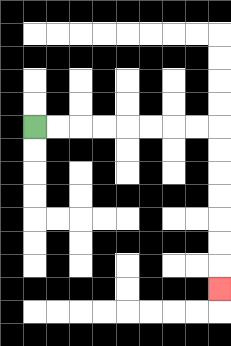{'start': '[1, 5]', 'end': '[9, 12]', 'path_directions': 'R,R,R,R,R,R,R,R,D,D,D,D,D,D,D', 'path_coordinates': '[[1, 5], [2, 5], [3, 5], [4, 5], [5, 5], [6, 5], [7, 5], [8, 5], [9, 5], [9, 6], [9, 7], [9, 8], [9, 9], [9, 10], [9, 11], [9, 12]]'}